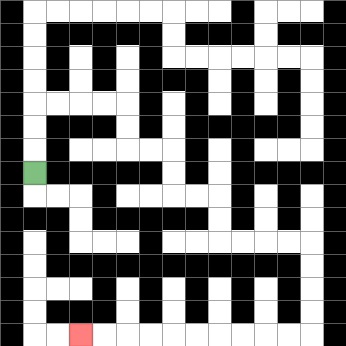{'start': '[1, 7]', 'end': '[3, 14]', 'path_directions': 'U,U,U,R,R,R,R,D,D,R,R,D,D,R,R,D,D,R,R,R,R,D,D,D,D,L,L,L,L,L,L,L,L,L,L', 'path_coordinates': '[[1, 7], [1, 6], [1, 5], [1, 4], [2, 4], [3, 4], [4, 4], [5, 4], [5, 5], [5, 6], [6, 6], [7, 6], [7, 7], [7, 8], [8, 8], [9, 8], [9, 9], [9, 10], [10, 10], [11, 10], [12, 10], [13, 10], [13, 11], [13, 12], [13, 13], [13, 14], [12, 14], [11, 14], [10, 14], [9, 14], [8, 14], [7, 14], [6, 14], [5, 14], [4, 14], [3, 14]]'}